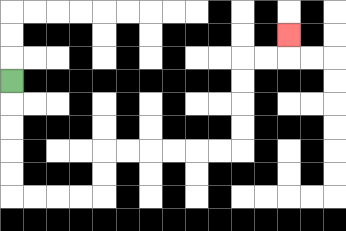{'start': '[0, 3]', 'end': '[12, 1]', 'path_directions': 'D,D,D,D,D,R,R,R,R,U,U,R,R,R,R,R,R,U,U,U,U,R,R,U', 'path_coordinates': '[[0, 3], [0, 4], [0, 5], [0, 6], [0, 7], [0, 8], [1, 8], [2, 8], [3, 8], [4, 8], [4, 7], [4, 6], [5, 6], [6, 6], [7, 6], [8, 6], [9, 6], [10, 6], [10, 5], [10, 4], [10, 3], [10, 2], [11, 2], [12, 2], [12, 1]]'}